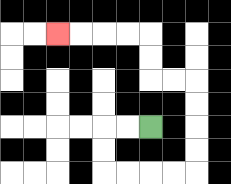{'start': '[6, 5]', 'end': '[2, 1]', 'path_directions': 'L,L,D,D,R,R,R,R,U,U,U,U,L,L,U,U,L,L,L,L', 'path_coordinates': '[[6, 5], [5, 5], [4, 5], [4, 6], [4, 7], [5, 7], [6, 7], [7, 7], [8, 7], [8, 6], [8, 5], [8, 4], [8, 3], [7, 3], [6, 3], [6, 2], [6, 1], [5, 1], [4, 1], [3, 1], [2, 1]]'}